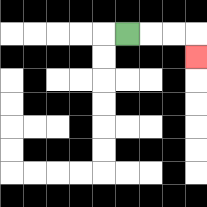{'start': '[5, 1]', 'end': '[8, 2]', 'path_directions': 'R,R,R,D', 'path_coordinates': '[[5, 1], [6, 1], [7, 1], [8, 1], [8, 2]]'}